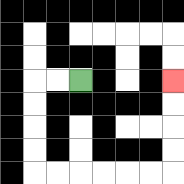{'start': '[3, 3]', 'end': '[7, 3]', 'path_directions': 'L,L,D,D,D,D,R,R,R,R,R,R,U,U,U,U', 'path_coordinates': '[[3, 3], [2, 3], [1, 3], [1, 4], [1, 5], [1, 6], [1, 7], [2, 7], [3, 7], [4, 7], [5, 7], [6, 7], [7, 7], [7, 6], [7, 5], [7, 4], [7, 3]]'}